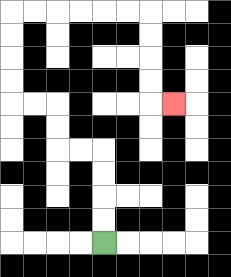{'start': '[4, 10]', 'end': '[7, 4]', 'path_directions': 'U,U,U,U,L,L,U,U,L,L,U,U,U,U,R,R,R,R,R,R,D,D,D,D,R', 'path_coordinates': '[[4, 10], [4, 9], [4, 8], [4, 7], [4, 6], [3, 6], [2, 6], [2, 5], [2, 4], [1, 4], [0, 4], [0, 3], [0, 2], [0, 1], [0, 0], [1, 0], [2, 0], [3, 0], [4, 0], [5, 0], [6, 0], [6, 1], [6, 2], [6, 3], [6, 4], [7, 4]]'}